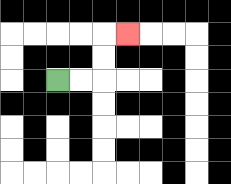{'start': '[2, 3]', 'end': '[5, 1]', 'path_directions': 'R,R,U,U,R', 'path_coordinates': '[[2, 3], [3, 3], [4, 3], [4, 2], [4, 1], [5, 1]]'}